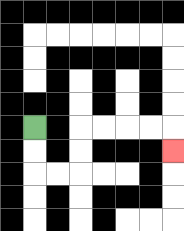{'start': '[1, 5]', 'end': '[7, 6]', 'path_directions': 'D,D,R,R,U,U,R,R,R,R,D', 'path_coordinates': '[[1, 5], [1, 6], [1, 7], [2, 7], [3, 7], [3, 6], [3, 5], [4, 5], [5, 5], [6, 5], [7, 5], [7, 6]]'}